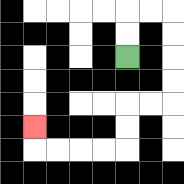{'start': '[5, 2]', 'end': '[1, 5]', 'path_directions': 'U,U,R,R,D,D,D,D,L,L,D,D,L,L,L,L,U', 'path_coordinates': '[[5, 2], [5, 1], [5, 0], [6, 0], [7, 0], [7, 1], [7, 2], [7, 3], [7, 4], [6, 4], [5, 4], [5, 5], [5, 6], [4, 6], [3, 6], [2, 6], [1, 6], [1, 5]]'}